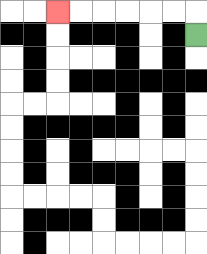{'start': '[8, 1]', 'end': '[2, 0]', 'path_directions': 'U,L,L,L,L,L,L', 'path_coordinates': '[[8, 1], [8, 0], [7, 0], [6, 0], [5, 0], [4, 0], [3, 0], [2, 0]]'}